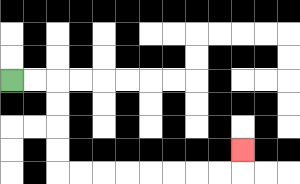{'start': '[0, 3]', 'end': '[10, 6]', 'path_directions': 'R,R,D,D,D,D,R,R,R,R,R,R,R,R,U', 'path_coordinates': '[[0, 3], [1, 3], [2, 3], [2, 4], [2, 5], [2, 6], [2, 7], [3, 7], [4, 7], [5, 7], [6, 7], [7, 7], [8, 7], [9, 7], [10, 7], [10, 6]]'}